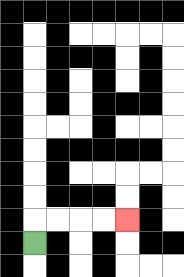{'start': '[1, 10]', 'end': '[5, 9]', 'path_directions': 'U,R,R,R,R', 'path_coordinates': '[[1, 10], [1, 9], [2, 9], [3, 9], [4, 9], [5, 9]]'}